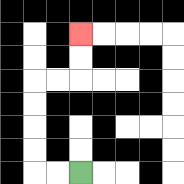{'start': '[3, 7]', 'end': '[3, 1]', 'path_directions': 'L,L,U,U,U,U,R,R,U,U', 'path_coordinates': '[[3, 7], [2, 7], [1, 7], [1, 6], [1, 5], [1, 4], [1, 3], [2, 3], [3, 3], [3, 2], [3, 1]]'}